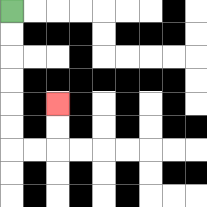{'start': '[0, 0]', 'end': '[2, 4]', 'path_directions': 'D,D,D,D,D,D,R,R,U,U', 'path_coordinates': '[[0, 0], [0, 1], [0, 2], [0, 3], [0, 4], [0, 5], [0, 6], [1, 6], [2, 6], [2, 5], [2, 4]]'}